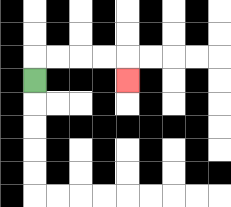{'start': '[1, 3]', 'end': '[5, 3]', 'path_directions': 'U,R,R,R,R,D', 'path_coordinates': '[[1, 3], [1, 2], [2, 2], [3, 2], [4, 2], [5, 2], [5, 3]]'}